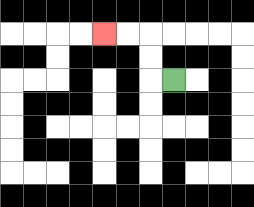{'start': '[7, 3]', 'end': '[4, 1]', 'path_directions': 'L,U,U,L,L', 'path_coordinates': '[[7, 3], [6, 3], [6, 2], [6, 1], [5, 1], [4, 1]]'}